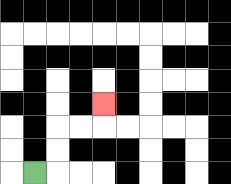{'start': '[1, 7]', 'end': '[4, 4]', 'path_directions': 'R,U,U,R,R,U', 'path_coordinates': '[[1, 7], [2, 7], [2, 6], [2, 5], [3, 5], [4, 5], [4, 4]]'}